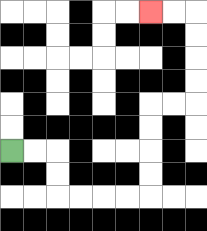{'start': '[0, 6]', 'end': '[6, 0]', 'path_directions': 'R,R,D,D,R,R,R,R,U,U,U,U,R,R,U,U,U,U,L,L', 'path_coordinates': '[[0, 6], [1, 6], [2, 6], [2, 7], [2, 8], [3, 8], [4, 8], [5, 8], [6, 8], [6, 7], [6, 6], [6, 5], [6, 4], [7, 4], [8, 4], [8, 3], [8, 2], [8, 1], [8, 0], [7, 0], [6, 0]]'}